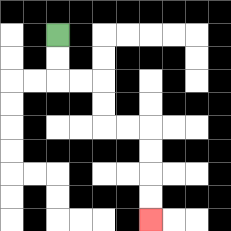{'start': '[2, 1]', 'end': '[6, 9]', 'path_directions': 'D,D,R,R,D,D,R,R,D,D,D,D', 'path_coordinates': '[[2, 1], [2, 2], [2, 3], [3, 3], [4, 3], [4, 4], [4, 5], [5, 5], [6, 5], [6, 6], [6, 7], [6, 8], [6, 9]]'}